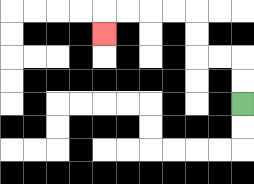{'start': '[10, 4]', 'end': '[4, 1]', 'path_directions': 'U,U,L,L,U,U,L,L,L,L,D', 'path_coordinates': '[[10, 4], [10, 3], [10, 2], [9, 2], [8, 2], [8, 1], [8, 0], [7, 0], [6, 0], [5, 0], [4, 0], [4, 1]]'}